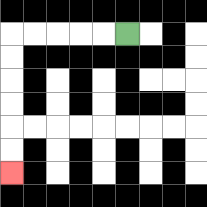{'start': '[5, 1]', 'end': '[0, 7]', 'path_directions': 'L,L,L,L,L,D,D,D,D,D,D', 'path_coordinates': '[[5, 1], [4, 1], [3, 1], [2, 1], [1, 1], [0, 1], [0, 2], [0, 3], [0, 4], [0, 5], [0, 6], [0, 7]]'}